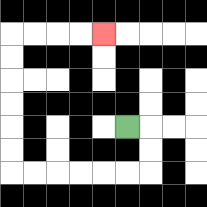{'start': '[5, 5]', 'end': '[4, 1]', 'path_directions': 'R,D,D,L,L,L,L,L,L,U,U,U,U,U,U,R,R,R,R', 'path_coordinates': '[[5, 5], [6, 5], [6, 6], [6, 7], [5, 7], [4, 7], [3, 7], [2, 7], [1, 7], [0, 7], [0, 6], [0, 5], [0, 4], [0, 3], [0, 2], [0, 1], [1, 1], [2, 1], [3, 1], [4, 1]]'}